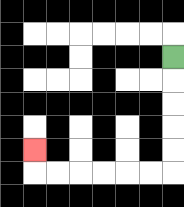{'start': '[7, 2]', 'end': '[1, 6]', 'path_directions': 'D,D,D,D,D,L,L,L,L,L,L,U', 'path_coordinates': '[[7, 2], [7, 3], [7, 4], [7, 5], [7, 6], [7, 7], [6, 7], [5, 7], [4, 7], [3, 7], [2, 7], [1, 7], [1, 6]]'}